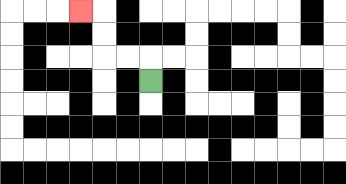{'start': '[6, 3]', 'end': '[3, 0]', 'path_directions': 'U,L,L,U,U,L', 'path_coordinates': '[[6, 3], [6, 2], [5, 2], [4, 2], [4, 1], [4, 0], [3, 0]]'}